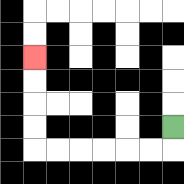{'start': '[7, 5]', 'end': '[1, 2]', 'path_directions': 'D,L,L,L,L,L,L,U,U,U,U', 'path_coordinates': '[[7, 5], [7, 6], [6, 6], [5, 6], [4, 6], [3, 6], [2, 6], [1, 6], [1, 5], [1, 4], [1, 3], [1, 2]]'}